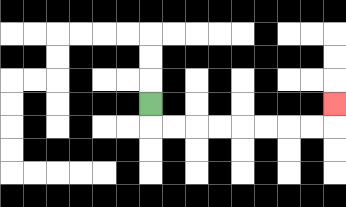{'start': '[6, 4]', 'end': '[14, 4]', 'path_directions': 'D,R,R,R,R,R,R,R,R,U', 'path_coordinates': '[[6, 4], [6, 5], [7, 5], [8, 5], [9, 5], [10, 5], [11, 5], [12, 5], [13, 5], [14, 5], [14, 4]]'}